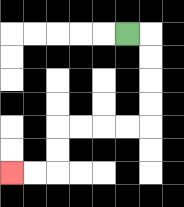{'start': '[5, 1]', 'end': '[0, 7]', 'path_directions': 'R,D,D,D,D,L,L,L,L,D,D,L,L', 'path_coordinates': '[[5, 1], [6, 1], [6, 2], [6, 3], [6, 4], [6, 5], [5, 5], [4, 5], [3, 5], [2, 5], [2, 6], [2, 7], [1, 7], [0, 7]]'}